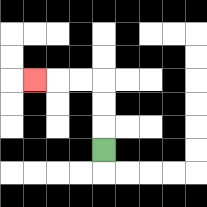{'start': '[4, 6]', 'end': '[1, 3]', 'path_directions': 'U,U,U,L,L,L', 'path_coordinates': '[[4, 6], [4, 5], [4, 4], [4, 3], [3, 3], [2, 3], [1, 3]]'}